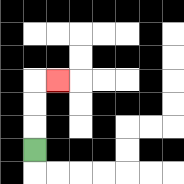{'start': '[1, 6]', 'end': '[2, 3]', 'path_directions': 'U,U,U,R', 'path_coordinates': '[[1, 6], [1, 5], [1, 4], [1, 3], [2, 3]]'}